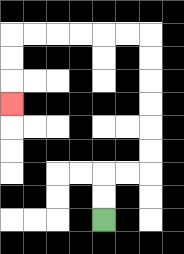{'start': '[4, 9]', 'end': '[0, 4]', 'path_directions': 'U,U,R,R,U,U,U,U,U,U,L,L,L,L,L,L,D,D,D', 'path_coordinates': '[[4, 9], [4, 8], [4, 7], [5, 7], [6, 7], [6, 6], [6, 5], [6, 4], [6, 3], [6, 2], [6, 1], [5, 1], [4, 1], [3, 1], [2, 1], [1, 1], [0, 1], [0, 2], [0, 3], [0, 4]]'}